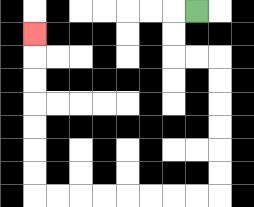{'start': '[8, 0]', 'end': '[1, 1]', 'path_directions': 'L,D,D,R,R,D,D,D,D,D,D,L,L,L,L,L,L,L,L,U,U,U,U,U,U,U', 'path_coordinates': '[[8, 0], [7, 0], [7, 1], [7, 2], [8, 2], [9, 2], [9, 3], [9, 4], [9, 5], [9, 6], [9, 7], [9, 8], [8, 8], [7, 8], [6, 8], [5, 8], [4, 8], [3, 8], [2, 8], [1, 8], [1, 7], [1, 6], [1, 5], [1, 4], [1, 3], [1, 2], [1, 1]]'}